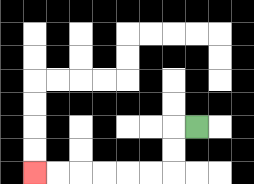{'start': '[8, 5]', 'end': '[1, 7]', 'path_directions': 'L,D,D,L,L,L,L,L,L', 'path_coordinates': '[[8, 5], [7, 5], [7, 6], [7, 7], [6, 7], [5, 7], [4, 7], [3, 7], [2, 7], [1, 7]]'}